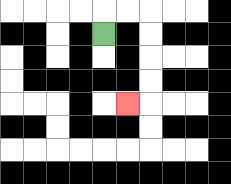{'start': '[4, 1]', 'end': '[5, 4]', 'path_directions': 'U,R,R,D,D,D,D,L', 'path_coordinates': '[[4, 1], [4, 0], [5, 0], [6, 0], [6, 1], [6, 2], [6, 3], [6, 4], [5, 4]]'}